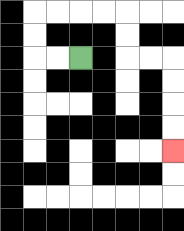{'start': '[3, 2]', 'end': '[7, 6]', 'path_directions': 'L,L,U,U,R,R,R,R,D,D,R,R,D,D,D,D', 'path_coordinates': '[[3, 2], [2, 2], [1, 2], [1, 1], [1, 0], [2, 0], [3, 0], [4, 0], [5, 0], [5, 1], [5, 2], [6, 2], [7, 2], [7, 3], [7, 4], [7, 5], [7, 6]]'}